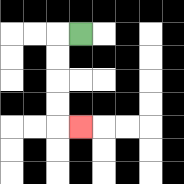{'start': '[3, 1]', 'end': '[3, 5]', 'path_directions': 'L,D,D,D,D,R', 'path_coordinates': '[[3, 1], [2, 1], [2, 2], [2, 3], [2, 4], [2, 5], [3, 5]]'}